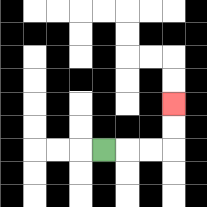{'start': '[4, 6]', 'end': '[7, 4]', 'path_directions': 'R,R,R,U,U', 'path_coordinates': '[[4, 6], [5, 6], [6, 6], [7, 6], [7, 5], [7, 4]]'}